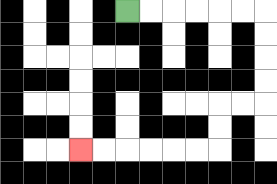{'start': '[5, 0]', 'end': '[3, 6]', 'path_directions': 'R,R,R,R,R,R,D,D,D,D,L,L,D,D,L,L,L,L,L,L', 'path_coordinates': '[[5, 0], [6, 0], [7, 0], [8, 0], [9, 0], [10, 0], [11, 0], [11, 1], [11, 2], [11, 3], [11, 4], [10, 4], [9, 4], [9, 5], [9, 6], [8, 6], [7, 6], [6, 6], [5, 6], [4, 6], [3, 6]]'}